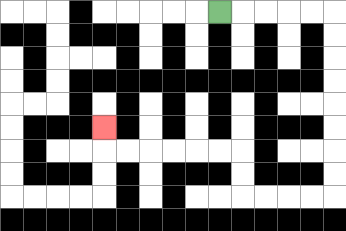{'start': '[9, 0]', 'end': '[4, 5]', 'path_directions': 'R,R,R,R,R,D,D,D,D,D,D,D,D,L,L,L,L,U,U,L,L,L,L,L,L,U', 'path_coordinates': '[[9, 0], [10, 0], [11, 0], [12, 0], [13, 0], [14, 0], [14, 1], [14, 2], [14, 3], [14, 4], [14, 5], [14, 6], [14, 7], [14, 8], [13, 8], [12, 8], [11, 8], [10, 8], [10, 7], [10, 6], [9, 6], [8, 6], [7, 6], [6, 6], [5, 6], [4, 6], [4, 5]]'}